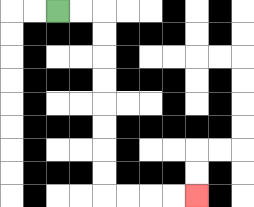{'start': '[2, 0]', 'end': '[8, 8]', 'path_directions': 'R,R,D,D,D,D,D,D,D,D,R,R,R,R', 'path_coordinates': '[[2, 0], [3, 0], [4, 0], [4, 1], [4, 2], [4, 3], [4, 4], [4, 5], [4, 6], [4, 7], [4, 8], [5, 8], [6, 8], [7, 8], [8, 8]]'}